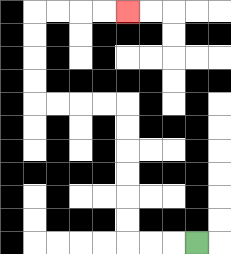{'start': '[8, 10]', 'end': '[5, 0]', 'path_directions': 'L,L,L,U,U,U,U,U,U,L,L,L,L,U,U,U,U,R,R,R,R', 'path_coordinates': '[[8, 10], [7, 10], [6, 10], [5, 10], [5, 9], [5, 8], [5, 7], [5, 6], [5, 5], [5, 4], [4, 4], [3, 4], [2, 4], [1, 4], [1, 3], [1, 2], [1, 1], [1, 0], [2, 0], [3, 0], [4, 0], [5, 0]]'}